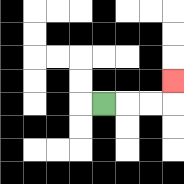{'start': '[4, 4]', 'end': '[7, 3]', 'path_directions': 'R,R,R,U', 'path_coordinates': '[[4, 4], [5, 4], [6, 4], [7, 4], [7, 3]]'}